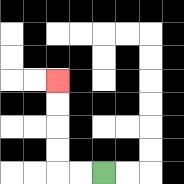{'start': '[4, 7]', 'end': '[2, 3]', 'path_directions': 'L,L,U,U,U,U', 'path_coordinates': '[[4, 7], [3, 7], [2, 7], [2, 6], [2, 5], [2, 4], [2, 3]]'}